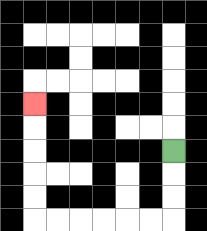{'start': '[7, 6]', 'end': '[1, 4]', 'path_directions': 'D,D,D,L,L,L,L,L,L,U,U,U,U,U', 'path_coordinates': '[[7, 6], [7, 7], [7, 8], [7, 9], [6, 9], [5, 9], [4, 9], [3, 9], [2, 9], [1, 9], [1, 8], [1, 7], [1, 6], [1, 5], [1, 4]]'}